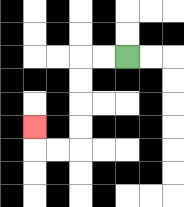{'start': '[5, 2]', 'end': '[1, 5]', 'path_directions': 'L,L,D,D,D,D,L,L,U', 'path_coordinates': '[[5, 2], [4, 2], [3, 2], [3, 3], [3, 4], [3, 5], [3, 6], [2, 6], [1, 6], [1, 5]]'}